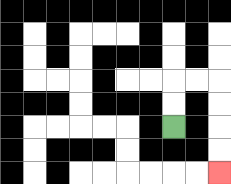{'start': '[7, 5]', 'end': '[9, 7]', 'path_directions': 'U,U,R,R,D,D,D,D', 'path_coordinates': '[[7, 5], [7, 4], [7, 3], [8, 3], [9, 3], [9, 4], [9, 5], [9, 6], [9, 7]]'}